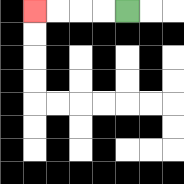{'start': '[5, 0]', 'end': '[1, 0]', 'path_directions': 'L,L,L,L', 'path_coordinates': '[[5, 0], [4, 0], [3, 0], [2, 0], [1, 0]]'}